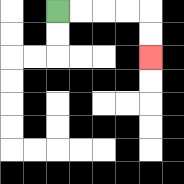{'start': '[2, 0]', 'end': '[6, 2]', 'path_directions': 'R,R,R,R,D,D', 'path_coordinates': '[[2, 0], [3, 0], [4, 0], [5, 0], [6, 0], [6, 1], [6, 2]]'}